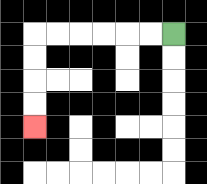{'start': '[7, 1]', 'end': '[1, 5]', 'path_directions': 'L,L,L,L,L,L,D,D,D,D', 'path_coordinates': '[[7, 1], [6, 1], [5, 1], [4, 1], [3, 1], [2, 1], [1, 1], [1, 2], [1, 3], [1, 4], [1, 5]]'}